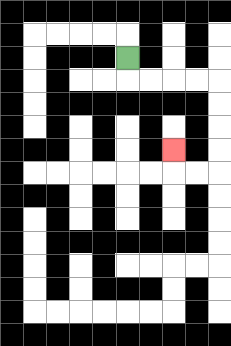{'start': '[5, 2]', 'end': '[7, 6]', 'path_directions': 'D,R,R,R,R,D,D,D,D,L,L,U', 'path_coordinates': '[[5, 2], [5, 3], [6, 3], [7, 3], [8, 3], [9, 3], [9, 4], [9, 5], [9, 6], [9, 7], [8, 7], [7, 7], [7, 6]]'}